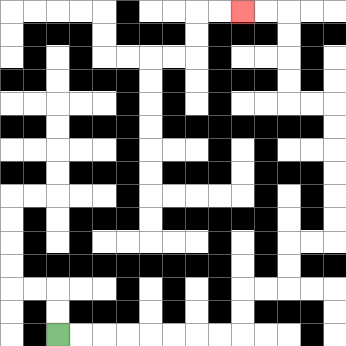{'start': '[2, 14]', 'end': '[10, 0]', 'path_directions': 'R,R,R,R,R,R,R,R,U,U,R,R,U,U,R,R,U,U,U,U,U,U,L,L,U,U,U,U,L,L', 'path_coordinates': '[[2, 14], [3, 14], [4, 14], [5, 14], [6, 14], [7, 14], [8, 14], [9, 14], [10, 14], [10, 13], [10, 12], [11, 12], [12, 12], [12, 11], [12, 10], [13, 10], [14, 10], [14, 9], [14, 8], [14, 7], [14, 6], [14, 5], [14, 4], [13, 4], [12, 4], [12, 3], [12, 2], [12, 1], [12, 0], [11, 0], [10, 0]]'}